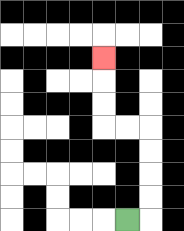{'start': '[5, 9]', 'end': '[4, 2]', 'path_directions': 'R,U,U,U,U,L,L,U,U,U', 'path_coordinates': '[[5, 9], [6, 9], [6, 8], [6, 7], [6, 6], [6, 5], [5, 5], [4, 5], [4, 4], [4, 3], [4, 2]]'}